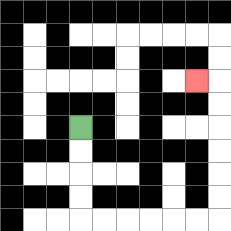{'start': '[3, 5]', 'end': '[8, 3]', 'path_directions': 'D,D,D,D,R,R,R,R,R,R,U,U,U,U,U,U,L', 'path_coordinates': '[[3, 5], [3, 6], [3, 7], [3, 8], [3, 9], [4, 9], [5, 9], [6, 9], [7, 9], [8, 9], [9, 9], [9, 8], [9, 7], [9, 6], [9, 5], [9, 4], [9, 3], [8, 3]]'}